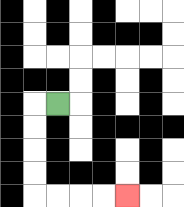{'start': '[2, 4]', 'end': '[5, 8]', 'path_directions': 'L,D,D,D,D,R,R,R,R', 'path_coordinates': '[[2, 4], [1, 4], [1, 5], [1, 6], [1, 7], [1, 8], [2, 8], [3, 8], [4, 8], [5, 8]]'}